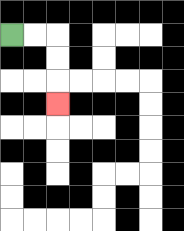{'start': '[0, 1]', 'end': '[2, 4]', 'path_directions': 'R,R,D,D,D', 'path_coordinates': '[[0, 1], [1, 1], [2, 1], [2, 2], [2, 3], [2, 4]]'}